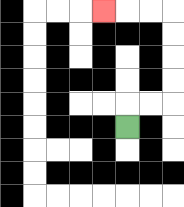{'start': '[5, 5]', 'end': '[4, 0]', 'path_directions': 'U,R,R,U,U,U,U,L,L,L', 'path_coordinates': '[[5, 5], [5, 4], [6, 4], [7, 4], [7, 3], [7, 2], [7, 1], [7, 0], [6, 0], [5, 0], [4, 0]]'}